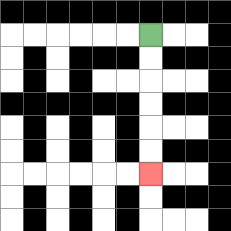{'start': '[6, 1]', 'end': '[6, 7]', 'path_directions': 'D,D,D,D,D,D', 'path_coordinates': '[[6, 1], [6, 2], [6, 3], [6, 4], [6, 5], [6, 6], [6, 7]]'}